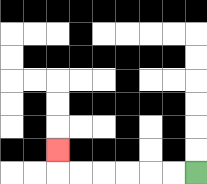{'start': '[8, 7]', 'end': '[2, 6]', 'path_directions': 'L,L,L,L,L,L,U', 'path_coordinates': '[[8, 7], [7, 7], [6, 7], [5, 7], [4, 7], [3, 7], [2, 7], [2, 6]]'}